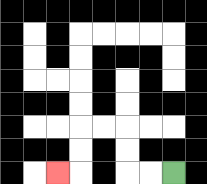{'start': '[7, 7]', 'end': '[2, 7]', 'path_directions': 'L,L,U,U,L,L,D,D,L', 'path_coordinates': '[[7, 7], [6, 7], [5, 7], [5, 6], [5, 5], [4, 5], [3, 5], [3, 6], [3, 7], [2, 7]]'}